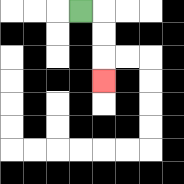{'start': '[3, 0]', 'end': '[4, 3]', 'path_directions': 'R,D,D,D', 'path_coordinates': '[[3, 0], [4, 0], [4, 1], [4, 2], [4, 3]]'}